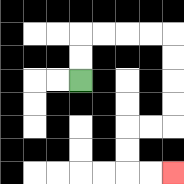{'start': '[3, 3]', 'end': '[7, 7]', 'path_directions': 'U,U,R,R,R,R,D,D,D,D,L,L,D,D,R,R', 'path_coordinates': '[[3, 3], [3, 2], [3, 1], [4, 1], [5, 1], [6, 1], [7, 1], [7, 2], [7, 3], [7, 4], [7, 5], [6, 5], [5, 5], [5, 6], [5, 7], [6, 7], [7, 7]]'}